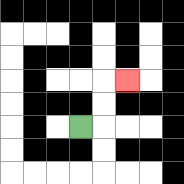{'start': '[3, 5]', 'end': '[5, 3]', 'path_directions': 'R,U,U,R', 'path_coordinates': '[[3, 5], [4, 5], [4, 4], [4, 3], [5, 3]]'}